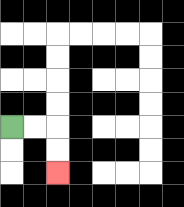{'start': '[0, 5]', 'end': '[2, 7]', 'path_directions': 'R,R,D,D', 'path_coordinates': '[[0, 5], [1, 5], [2, 5], [2, 6], [2, 7]]'}